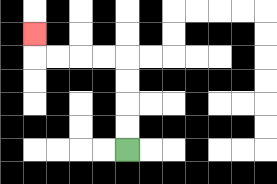{'start': '[5, 6]', 'end': '[1, 1]', 'path_directions': 'U,U,U,U,L,L,L,L,U', 'path_coordinates': '[[5, 6], [5, 5], [5, 4], [5, 3], [5, 2], [4, 2], [3, 2], [2, 2], [1, 2], [1, 1]]'}